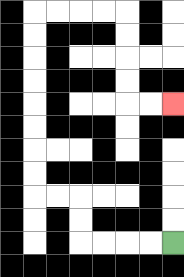{'start': '[7, 10]', 'end': '[7, 4]', 'path_directions': 'L,L,L,L,U,U,L,L,U,U,U,U,U,U,U,U,R,R,R,R,D,D,D,D,R,R', 'path_coordinates': '[[7, 10], [6, 10], [5, 10], [4, 10], [3, 10], [3, 9], [3, 8], [2, 8], [1, 8], [1, 7], [1, 6], [1, 5], [1, 4], [1, 3], [1, 2], [1, 1], [1, 0], [2, 0], [3, 0], [4, 0], [5, 0], [5, 1], [5, 2], [5, 3], [5, 4], [6, 4], [7, 4]]'}